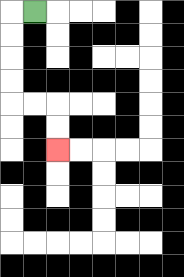{'start': '[1, 0]', 'end': '[2, 6]', 'path_directions': 'L,D,D,D,D,R,R,D,D', 'path_coordinates': '[[1, 0], [0, 0], [0, 1], [0, 2], [0, 3], [0, 4], [1, 4], [2, 4], [2, 5], [2, 6]]'}